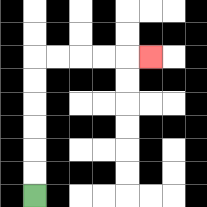{'start': '[1, 8]', 'end': '[6, 2]', 'path_directions': 'U,U,U,U,U,U,R,R,R,R,R', 'path_coordinates': '[[1, 8], [1, 7], [1, 6], [1, 5], [1, 4], [1, 3], [1, 2], [2, 2], [3, 2], [4, 2], [5, 2], [6, 2]]'}